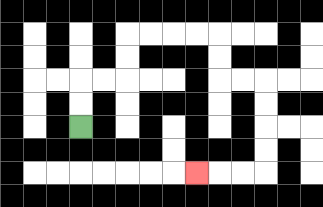{'start': '[3, 5]', 'end': '[8, 7]', 'path_directions': 'U,U,R,R,U,U,R,R,R,R,D,D,R,R,D,D,D,D,L,L,L', 'path_coordinates': '[[3, 5], [3, 4], [3, 3], [4, 3], [5, 3], [5, 2], [5, 1], [6, 1], [7, 1], [8, 1], [9, 1], [9, 2], [9, 3], [10, 3], [11, 3], [11, 4], [11, 5], [11, 6], [11, 7], [10, 7], [9, 7], [8, 7]]'}